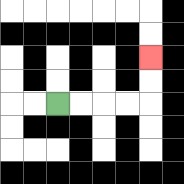{'start': '[2, 4]', 'end': '[6, 2]', 'path_directions': 'R,R,R,R,U,U', 'path_coordinates': '[[2, 4], [3, 4], [4, 4], [5, 4], [6, 4], [6, 3], [6, 2]]'}